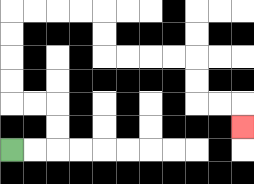{'start': '[0, 6]', 'end': '[10, 5]', 'path_directions': 'R,R,U,U,L,L,U,U,U,U,R,R,R,R,D,D,R,R,R,R,D,D,R,R,D', 'path_coordinates': '[[0, 6], [1, 6], [2, 6], [2, 5], [2, 4], [1, 4], [0, 4], [0, 3], [0, 2], [0, 1], [0, 0], [1, 0], [2, 0], [3, 0], [4, 0], [4, 1], [4, 2], [5, 2], [6, 2], [7, 2], [8, 2], [8, 3], [8, 4], [9, 4], [10, 4], [10, 5]]'}